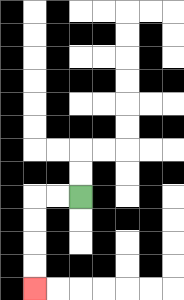{'start': '[3, 8]', 'end': '[1, 12]', 'path_directions': 'L,L,D,D,D,D', 'path_coordinates': '[[3, 8], [2, 8], [1, 8], [1, 9], [1, 10], [1, 11], [1, 12]]'}